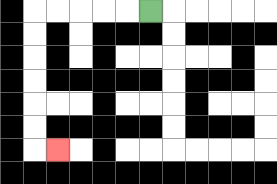{'start': '[6, 0]', 'end': '[2, 6]', 'path_directions': 'L,L,L,L,L,D,D,D,D,D,D,R', 'path_coordinates': '[[6, 0], [5, 0], [4, 0], [3, 0], [2, 0], [1, 0], [1, 1], [1, 2], [1, 3], [1, 4], [1, 5], [1, 6], [2, 6]]'}